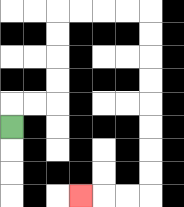{'start': '[0, 5]', 'end': '[3, 8]', 'path_directions': 'U,R,R,U,U,U,U,R,R,R,R,D,D,D,D,D,D,D,D,L,L,L', 'path_coordinates': '[[0, 5], [0, 4], [1, 4], [2, 4], [2, 3], [2, 2], [2, 1], [2, 0], [3, 0], [4, 0], [5, 0], [6, 0], [6, 1], [6, 2], [6, 3], [6, 4], [6, 5], [6, 6], [6, 7], [6, 8], [5, 8], [4, 8], [3, 8]]'}